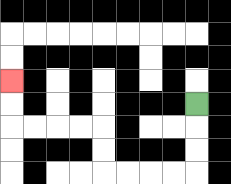{'start': '[8, 4]', 'end': '[0, 3]', 'path_directions': 'D,D,D,L,L,L,L,U,U,L,L,L,L,U,U', 'path_coordinates': '[[8, 4], [8, 5], [8, 6], [8, 7], [7, 7], [6, 7], [5, 7], [4, 7], [4, 6], [4, 5], [3, 5], [2, 5], [1, 5], [0, 5], [0, 4], [0, 3]]'}